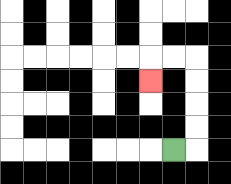{'start': '[7, 6]', 'end': '[6, 3]', 'path_directions': 'R,U,U,U,U,L,L,D', 'path_coordinates': '[[7, 6], [8, 6], [8, 5], [8, 4], [8, 3], [8, 2], [7, 2], [6, 2], [6, 3]]'}